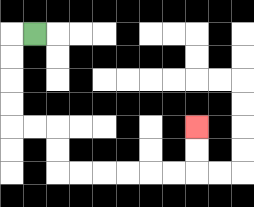{'start': '[1, 1]', 'end': '[8, 5]', 'path_directions': 'L,D,D,D,D,R,R,D,D,R,R,R,R,R,R,U,U', 'path_coordinates': '[[1, 1], [0, 1], [0, 2], [0, 3], [0, 4], [0, 5], [1, 5], [2, 5], [2, 6], [2, 7], [3, 7], [4, 7], [5, 7], [6, 7], [7, 7], [8, 7], [8, 6], [8, 5]]'}